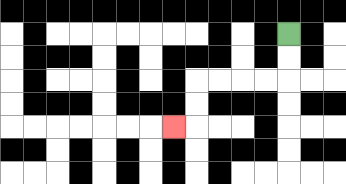{'start': '[12, 1]', 'end': '[7, 5]', 'path_directions': 'D,D,L,L,L,L,D,D,L', 'path_coordinates': '[[12, 1], [12, 2], [12, 3], [11, 3], [10, 3], [9, 3], [8, 3], [8, 4], [8, 5], [7, 5]]'}